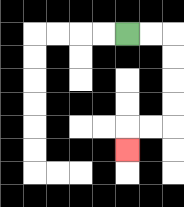{'start': '[5, 1]', 'end': '[5, 6]', 'path_directions': 'R,R,D,D,D,D,L,L,D', 'path_coordinates': '[[5, 1], [6, 1], [7, 1], [7, 2], [7, 3], [7, 4], [7, 5], [6, 5], [5, 5], [5, 6]]'}